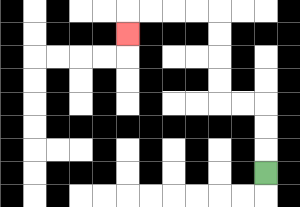{'start': '[11, 7]', 'end': '[5, 1]', 'path_directions': 'U,U,U,L,L,U,U,U,U,L,L,L,L,D', 'path_coordinates': '[[11, 7], [11, 6], [11, 5], [11, 4], [10, 4], [9, 4], [9, 3], [9, 2], [9, 1], [9, 0], [8, 0], [7, 0], [6, 0], [5, 0], [5, 1]]'}